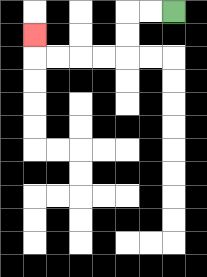{'start': '[7, 0]', 'end': '[1, 1]', 'path_directions': 'L,L,D,D,L,L,L,L,U', 'path_coordinates': '[[7, 0], [6, 0], [5, 0], [5, 1], [5, 2], [4, 2], [3, 2], [2, 2], [1, 2], [1, 1]]'}